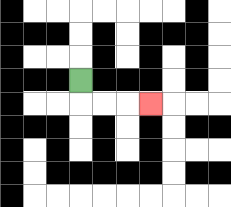{'start': '[3, 3]', 'end': '[6, 4]', 'path_directions': 'D,R,R,R', 'path_coordinates': '[[3, 3], [3, 4], [4, 4], [5, 4], [6, 4]]'}